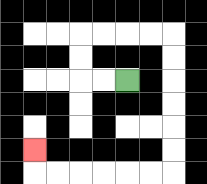{'start': '[5, 3]', 'end': '[1, 6]', 'path_directions': 'L,L,U,U,R,R,R,R,D,D,D,D,D,D,L,L,L,L,L,L,U', 'path_coordinates': '[[5, 3], [4, 3], [3, 3], [3, 2], [3, 1], [4, 1], [5, 1], [6, 1], [7, 1], [7, 2], [7, 3], [7, 4], [7, 5], [7, 6], [7, 7], [6, 7], [5, 7], [4, 7], [3, 7], [2, 7], [1, 7], [1, 6]]'}